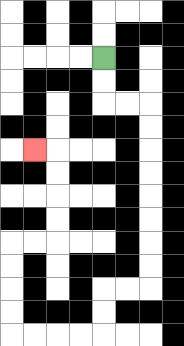{'start': '[4, 2]', 'end': '[1, 6]', 'path_directions': 'D,D,R,R,D,D,D,D,D,D,D,D,L,L,D,D,L,L,L,L,U,U,U,U,R,R,U,U,U,U,L', 'path_coordinates': '[[4, 2], [4, 3], [4, 4], [5, 4], [6, 4], [6, 5], [6, 6], [6, 7], [6, 8], [6, 9], [6, 10], [6, 11], [6, 12], [5, 12], [4, 12], [4, 13], [4, 14], [3, 14], [2, 14], [1, 14], [0, 14], [0, 13], [0, 12], [0, 11], [0, 10], [1, 10], [2, 10], [2, 9], [2, 8], [2, 7], [2, 6], [1, 6]]'}